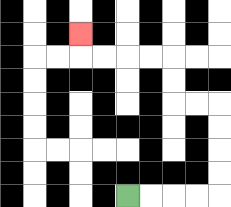{'start': '[5, 8]', 'end': '[3, 1]', 'path_directions': 'R,R,R,R,U,U,U,U,L,L,U,U,L,L,L,L,U', 'path_coordinates': '[[5, 8], [6, 8], [7, 8], [8, 8], [9, 8], [9, 7], [9, 6], [9, 5], [9, 4], [8, 4], [7, 4], [7, 3], [7, 2], [6, 2], [5, 2], [4, 2], [3, 2], [3, 1]]'}